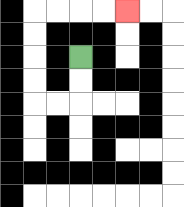{'start': '[3, 2]', 'end': '[5, 0]', 'path_directions': 'D,D,L,L,U,U,U,U,R,R,R,R', 'path_coordinates': '[[3, 2], [3, 3], [3, 4], [2, 4], [1, 4], [1, 3], [1, 2], [1, 1], [1, 0], [2, 0], [3, 0], [4, 0], [5, 0]]'}